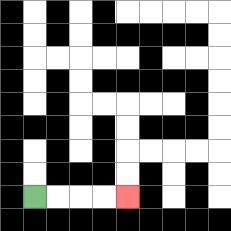{'start': '[1, 8]', 'end': '[5, 8]', 'path_directions': 'R,R,R,R', 'path_coordinates': '[[1, 8], [2, 8], [3, 8], [4, 8], [5, 8]]'}